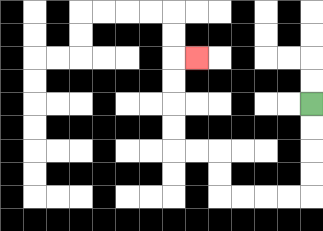{'start': '[13, 4]', 'end': '[8, 2]', 'path_directions': 'D,D,D,D,L,L,L,L,U,U,L,L,U,U,U,U,R', 'path_coordinates': '[[13, 4], [13, 5], [13, 6], [13, 7], [13, 8], [12, 8], [11, 8], [10, 8], [9, 8], [9, 7], [9, 6], [8, 6], [7, 6], [7, 5], [7, 4], [7, 3], [7, 2], [8, 2]]'}